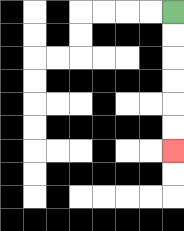{'start': '[7, 0]', 'end': '[7, 6]', 'path_directions': 'D,D,D,D,D,D', 'path_coordinates': '[[7, 0], [7, 1], [7, 2], [7, 3], [7, 4], [7, 5], [7, 6]]'}